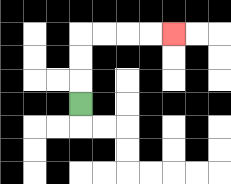{'start': '[3, 4]', 'end': '[7, 1]', 'path_directions': 'U,U,U,R,R,R,R', 'path_coordinates': '[[3, 4], [3, 3], [3, 2], [3, 1], [4, 1], [5, 1], [6, 1], [7, 1]]'}